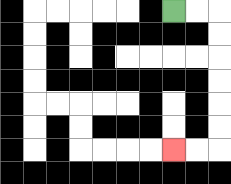{'start': '[7, 0]', 'end': '[7, 6]', 'path_directions': 'R,R,D,D,D,D,D,D,L,L', 'path_coordinates': '[[7, 0], [8, 0], [9, 0], [9, 1], [9, 2], [9, 3], [9, 4], [9, 5], [9, 6], [8, 6], [7, 6]]'}